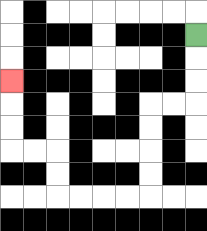{'start': '[8, 1]', 'end': '[0, 3]', 'path_directions': 'D,D,D,L,L,D,D,D,D,L,L,L,L,U,U,L,L,U,U,U', 'path_coordinates': '[[8, 1], [8, 2], [8, 3], [8, 4], [7, 4], [6, 4], [6, 5], [6, 6], [6, 7], [6, 8], [5, 8], [4, 8], [3, 8], [2, 8], [2, 7], [2, 6], [1, 6], [0, 6], [0, 5], [0, 4], [0, 3]]'}